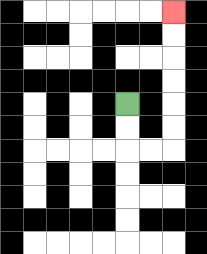{'start': '[5, 4]', 'end': '[7, 0]', 'path_directions': 'D,D,R,R,U,U,U,U,U,U', 'path_coordinates': '[[5, 4], [5, 5], [5, 6], [6, 6], [7, 6], [7, 5], [7, 4], [7, 3], [7, 2], [7, 1], [7, 0]]'}